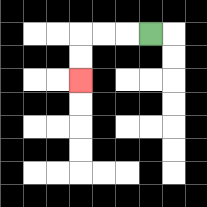{'start': '[6, 1]', 'end': '[3, 3]', 'path_directions': 'L,L,L,D,D', 'path_coordinates': '[[6, 1], [5, 1], [4, 1], [3, 1], [3, 2], [3, 3]]'}